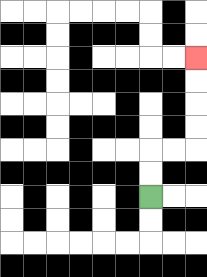{'start': '[6, 8]', 'end': '[8, 2]', 'path_directions': 'U,U,R,R,U,U,U,U', 'path_coordinates': '[[6, 8], [6, 7], [6, 6], [7, 6], [8, 6], [8, 5], [8, 4], [8, 3], [8, 2]]'}